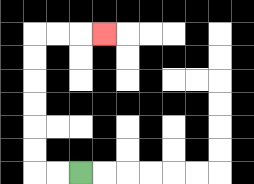{'start': '[3, 7]', 'end': '[4, 1]', 'path_directions': 'L,L,U,U,U,U,U,U,R,R,R', 'path_coordinates': '[[3, 7], [2, 7], [1, 7], [1, 6], [1, 5], [1, 4], [1, 3], [1, 2], [1, 1], [2, 1], [3, 1], [4, 1]]'}